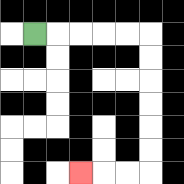{'start': '[1, 1]', 'end': '[3, 7]', 'path_directions': 'R,R,R,R,R,D,D,D,D,D,D,L,L,L', 'path_coordinates': '[[1, 1], [2, 1], [3, 1], [4, 1], [5, 1], [6, 1], [6, 2], [6, 3], [6, 4], [6, 5], [6, 6], [6, 7], [5, 7], [4, 7], [3, 7]]'}